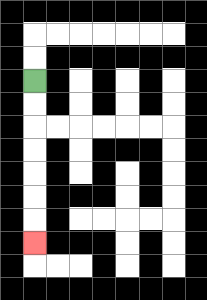{'start': '[1, 3]', 'end': '[1, 10]', 'path_directions': 'D,D,D,D,D,D,D', 'path_coordinates': '[[1, 3], [1, 4], [1, 5], [1, 6], [1, 7], [1, 8], [1, 9], [1, 10]]'}